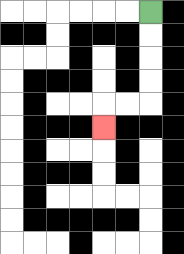{'start': '[6, 0]', 'end': '[4, 5]', 'path_directions': 'D,D,D,D,L,L,D', 'path_coordinates': '[[6, 0], [6, 1], [6, 2], [6, 3], [6, 4], [5, 4], [4, 4], [4, 5]]'}